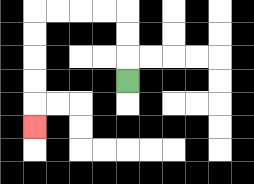{'start': '[5, 3]', 'end': '[1, 5]', 'path_directions': 'U,U,U,L,L,L,L,D,D,D,D,D', 'path_coordinates': '[[5, 3], [5, 2], [5, 1], [5, 0], [4, 0], [3, 0], [2, 0], [1, 0], [1, 1], [1, 2], [1, 3], [1, 4], [1, 5]]'}